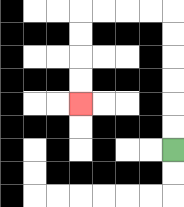{'start': '[7, 6]', 'end': '[3, 4]', 'path_directions': 'U,U,U,U,U,U,L,L,L,L,D,D,D,D', 'path_coordinates': '[[7, 6], [7, 5], [7, 4], [7, 3], [7, 2], [7, 1], [7, 0], [6, 0], [5, 0], [4, 0], [3, 0], [3, 1], [3, 2], [3, 3], [3, 4]]'}